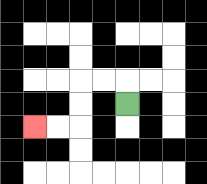{'start': '[5, 4]', 'end': '[1, 5]', 'path_directions': 'U,L,L,D,D,L,L', 'path_coordinates': '[[5, 4], [5, 3], [4, 3], [3, 3], [3, 4], [3, 5], [2, 5], [1, 5]]'}